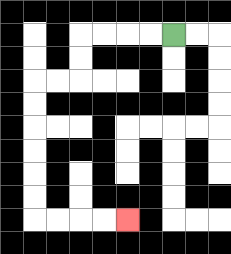{'start': '[7, 1]', 'end': '[5, 9]', 'path_directions': 'L,L,L,L,D,D,L,L,D,D,D,D,D,D,R,R,R,R', 'path_coordinates': '[[7, 1], [6, 1], [5, 1], [4, 1], [3, 1], [3, 2], [3, 3], [2, 3], [1, 3], [1, 4], [1, 5], [1, 6], [1, 7], [1, 8], [1, 9], [2, 9], [3, 9], [4, 9], [5, 9]]'}